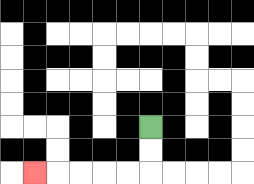{'start': '[6, 5]', 'end': '[1, 7]', 'path_directions': 'D,D,L,L,L,L,L', 'path_coordinates': '[[6, 5], [6, 6], [6, 7], [5, 7], [4, 7], [3, 7], [2, 7], [1, 7]]'}